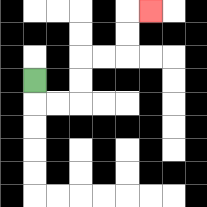{'start': '[1, 3]', 'end': '[6, 0]', 'path_directions': 'D,R,R,U,U,R,R,U,U,R', 'path_coordinates': '[[1, 3], [1, 4], [2, 4], [3, 4], [3, 3], [3, 2], [4, 2], [5, 2], [5, 1], [5, 0], [6, 0]]'}